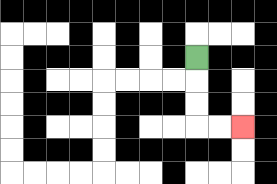{'start': '[8, 2]', 'end': '[10, 5]', 'path_directions': 'D,D,D,R,R', 'path_coordinates': '[[8, 2], [8, 3], [8, 4], [8, 5], [9, 5], [10, 5]]'}